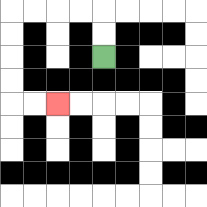{'start': '[4, 2]', 'end': '[2, 4]', 'path_directions': 'U,U,L,L,L,L,D,D,D,D,R,R', 'path_coordinates': '[[4, 2], [4, 1], [4, 0], [3, 0], [2, 0], [1, 0], [0, 0], [0, 1], [0, 2], [0, 3], [0, 4], [1, 4], [2, 4]]'}